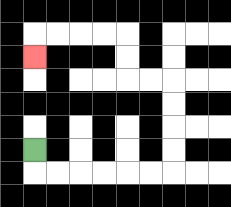{'start': '[1, 6]', 'end': '[1, 2]', 'path_directions': 'D,R,R,R,R,R,R,U,U,U,U,L,L,U,U,L,L,L,L,D', 'path_coordinates': '[[1, 6], [1, 7], [2, 7], [3, 7], [4, 7], [5, 7], [6, 7], [7, 7], [7, 6], [7, 5], [7, 4], [7, 3], [6, 3], [5, 3], [5, 2], [5, 1], [4, 1], [3, 1], [2, 1], [1, 1], [1, 2]]'}